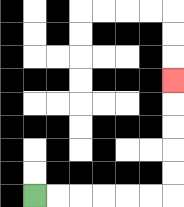{'start': '[1, 8]', 'end': '[7, 3]', 'path_directions': 'R,R,R,R,R,R,U,U,U,U,U', 'path_coordinates': '[[1, 8], [2, 8], [3, 8], [4, 8], [5, 8], [6, 8], [7, 8], [7, 7], [7, 6], [7, 5], [7, 4], [7, 3]]'}